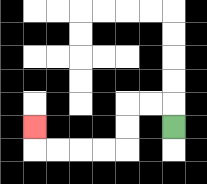{'start': '[7, 5]', 'end': '[1, 5]', 'path_directions': 'U,L,L,D,D,L,L,L,L,U', 'path_coordinates': '[[7, 5], [7, 4], [6, 4], [5, 4], [5, 5], [5, 6], [4, 6], [3, 6], [2, 6], [1, 6], [1, 5]]'}